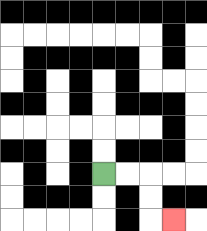{'start': '[4, 7]', 'end': '[7, 9]', 'path_directions': 'R,R,D,D,R', 'path_coordinates': '[[4, 7], [5, 7], [6, 7], [6, 8], [6, 9], [7, 9]]'}